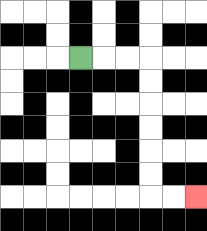{'start': '[3, 2]', 'end': '[8, 8]', 'path_directions': 'R,R,R,D,D,D,D,D,D,R,R', 'path_coordinates': '[[3, 2], [4, 2], [5, 2], [6, 2], [6, 3], [6, 4], [6, 5], [6, 6], [6, 7], [6, 8], [7, 8], [8, 8]]'}